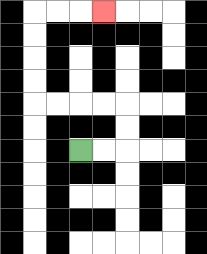{'start': '[3, 6]', 'end': '[4, 0]', 'path_directions': 'R,R,U,U,L,L,L,L,U,U,U,U,R,R,R', 'path_coordinates': '[[3, 6], [4, 6], [5, 6], [5, 5], [5, 4], [4, 4], [3, 4], [2, 4], [1, 4], [1, 3], [1, 2], [1, 1], [1, 0], [2, 0], [3, 0], [4, 0]]'}